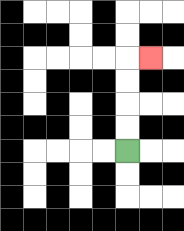{'start': '[5, 6]', 'end': '[6, 2]', 'path_directions': 'U,U,U,U,R', 'path_coordinates': '[[5, 6], [5, 5], [5, 4], [5, 3], [5, 2], [6, 2]]'}